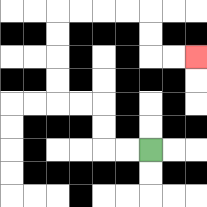{'start': '[6, 6]', 'end': '[8, 2]', 'path_directions': 'L,L,U,U,L,L,U,U,U,U,R,R,R,R,D,D,R,R', 'path_coordinates': '[[6, 6], [5, 6], [4, 6], [4, 5], [4, 4], [3, 4], [2, 4], [2, 3], [2, 2], [2, 1], [2, 0], [3, 0], [4, 0], [5, 0], [6, 0], [6, 1], [6, 2], [7, 2], [8, 2]]'}